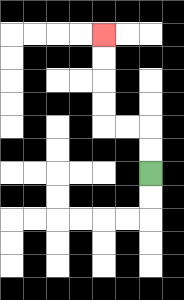{'start': '[6, 7]', 'end': '[4, 1]', 'path_directions': 'U,U,L,L,U,U,U,U', 'path_coordinates': '[[6, 7], [6, 6], [6, 5], [5, 5], [4, 5], [4, 4], [4, 3], [4, 2], [4, 1]]'}